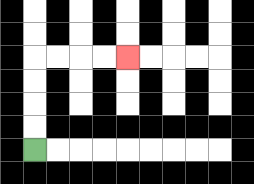{'start': '[1, 6]', 'end': '[5, 2]', 'path_directions': 'U,U,U,U,R,R,R,R', 'path_coordinates': '[[1, 6], [1, 5], [1, 4], [1, 3], [1, 2], [2, 2], [3, 2], [4, 2], [5, 2]]'}